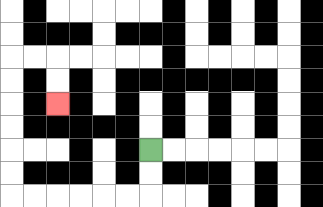{'start': '[6, 6]', 'end': '[2, 4]', 'path_directions': 'D,D,L,L,L,L,L,L,U,U,U,U,U,U,R,R,D,D', 'path_coordinates': '[[6, 6], [6, 7], [6, 8], [5, 8], [4, 8], [3, 8], [2, 8], [1, 8], [0, 8], [0, 7], [0, 6], [0, 5], [0, 4], [0, 3], [0, 2], [1, 2], [2, 2], [2, 3], [2, 4]]'}